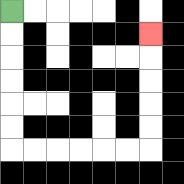{'start': '[0, 0]', 'end': '[6, 1]', 'path_directions': 'D,D,D,D,D,D,R,R,R,R,R,R,U,U,U,U,U', 'path_coordinates': '[[0, 0], [0, 1], [0, 2], [0, 3], [0, 4], [0, 5], [0, 6], [1, 6], [2, 6], [3, 6], [4, 6], [5, 6], [6, 6], [6, 5], [6, 4], [6, 3], [6, 2], [6, 1]]'}